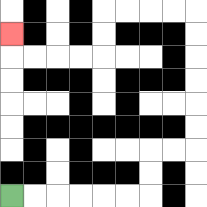{'start': '[0, 8]', 'end': '[0, 1]', 'path_directions': 'R,R,R,R,R,R,U,U,R,R,U,U,U,U,U,U,L,L,L,L,D,D,L,L,L,L,U', 'path_coordinates': '[[0, 8], [1, 8], [2, 8], [3, 8], [4, 8], [5, 8], [6, 8], [6, 7], [6, 6], [7, 6], [8, 6], [8, 5], [8, 4], [8, 3], [8, 2], [8, 1], [8, 0], [7, 0], [6, 0], [5, 0], [4, 0], [4, 1], [4, 2], [3, 2], [2, 2], [1, 2], [0, 2], [0, 1]]'}